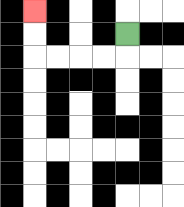{'start': '[5, 1]', 'end': '[1, 0]', 'path_directions': 'D,L,L,L,L,U,U', 'path_coordinates': '[[5, 1], [5, 2], [4, 2], [3, 2], [2, 2], [1, 2], [1, 1], [1, 0]]'}